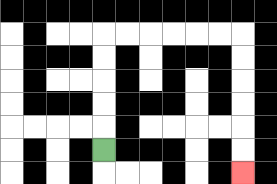{'start': '[4, 6]', 'end': '[10, 7]', 'path_directions': 'U,U,U,U,U,R,R,R,R,R,R,D,D,D,D,D,D', 'path_coordinates': '[[4, 6], [4, 5], [4, 4], [4, 3], [4, 2], [4, 1], [5, 1], [6, 1], [7, 1], [8, 1], [9, 1], [10, 1], [10, 2], [10, 3], [10, 4], [10, 5], [10, 6], [10, 7]]'}